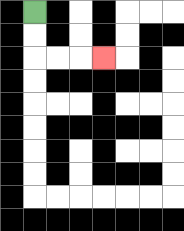{'start': '[1, 0]', 'end': '[4, 2]', 'path_directions': 'D,D,R,R,R', 'path_coordinates': '[[1, 0], [1, 1], [1, 2], [2, 2], [3, 2], [4, 2]]'}